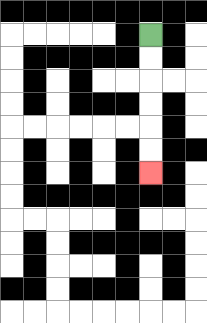{'start': '[6, 1]', 'end': '[6, 7]', 'path_directions': 'D,D,D,D,D,D', 'path_coordinates': '[[6, 1], [6, 2], [6, 3], [6, 4], [6, 5], [6, 6], [6, 7]]'}